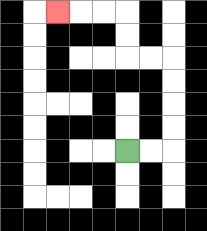{'start': '[5, 6]', 'end': '[2, 0]', 'path_directions': 'R,R,U,U,U,U,L,L,U,U,L,L,L', 'path_coordinates': '[[5, 6], [6, 6], [7, 6], [7, 5], [7, 4], [7, 3], [7, 2], [6, 2], [5, 2], [5, 1], [5, 0], [4, 0], [3, 0], [2, 0]]'}